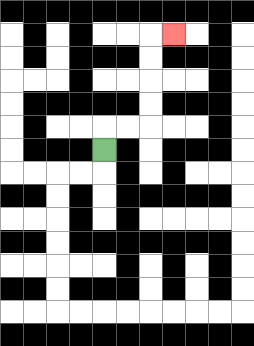{'start': '[4, 6]', 'end': '[7, 1]', 'path_directions': 'U,R,R,U,U,U,U,R', 'path_coordinates': '[[4, 6], [4, 5], [5, 5], [6, 5], [6, 4], [6, 3], [6, 2], [6, 1], [7, 1]]'}